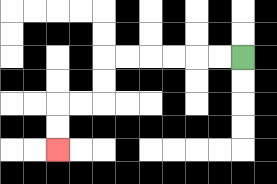{'start': '[10, 2]', 'end': '[2, 6]', 'path_directions': 'L,L,L,L,L,L,D,D,L,L,D,D', 'path_coordinates': '[[10, 2], [9, 2], [8, 2], [7, 2], [6, 2], [5, 2], [4, 2], [4, 3], [4, 4], [3, 4], [2, 4], [2, 5], [2, 6]]'}